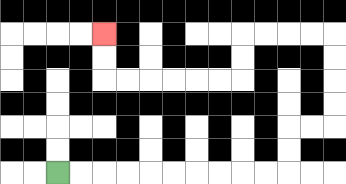{'start': '[2, 7]', 'end': '[4, 1]', 'path_directions': 'R,R,R,R,R,R,R,R,R,R,U,U,R,R,U,U,U,U,L,L,L,L,D,D,L,L,L,L,L,L,U,U', 'path_coordinates': '[[2, 7], [3, 7], [4, 7], [5, 7], [6, 7], [7, 7], [8, 7], [9, 7], [10, 7], [11, 7], [12, 7], [12, 6], [12, 5], [13, 5], [14, 5], [14, 4], [14, 3], [14, 2], [14, 1], [13, 1], [12, 1], [11, 1], [10, 1], [10, 2], [10, 3], [9, 3], [8, 3], [7, 3], [6, 3], [5, 3], [4, 3], [4, 2], [4, 1]]'}